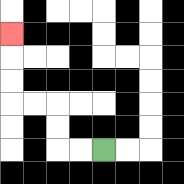{'start': '[4, 6]', 'end': '[0, 1]', 'path_directions': 'L,L,U,U,L,L,U,U,U', 'path_coordinates': '[[4, 6], [3, 6], [2, 6], [2, 5], [2, 4], [1, 4], [0, 4], [0, 3], [0, 2], [0, 1]]'}